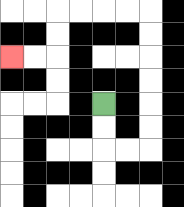{'start': '[4, 4]', 'end': '[0, 2]', 'path_directions': 'D,D,R,R,U,U,U,U,U,U,L,L,L,L,D,D,L,L', 'path_coordinates': '[[4, 4], [4, 5], [4, 6], [5, 6], [6, 6], [6, 5], [6, 4], [6, 3], [6, 2], [6, 1], [6, 0], [5, 0], [4, 0], [3, 0], [2, 0], [2, 1], [2, 2], [1, 2], [0, 2]]'}